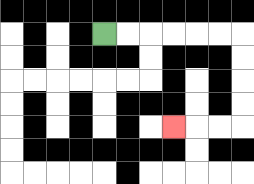{'start': '[4, 1]', 'end': '[7, 5]', 'path_directions': 'R,R,R,R,R,R,D,D,D,D,L,L,L', 'path_coordinates': '[[4, 1], [5, 1], [6, 1], [7, 1], [8, 1], [9, 1], [10, 1], [10, 2], [10, 3], [10, 4], [10, 5], [9, 5], [8, 5], [7, 5]]'}